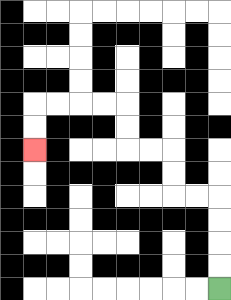{'start': '[9, 12]', 'end': '[1, 6]', 'path_directions': 'U,U,U,U,L,L,U,U,L,L,U,U,L,L,L,L,D,D', 'path_coordinates': '[[9, 12], [9, 11], [9, 10], [9, 9], [9, 8], [8, 8], [7, 8], [7, 7], [7, 6], [6, 6], [5, 6], [5, 5], [5, 4], [4, 4], [3, 4], [2, 4], [1, 4], [1, 5], [1, 6]]'}